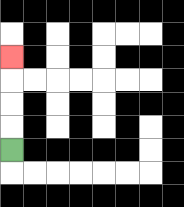{'start': '[0, 6]', 'end': '[0, 2]', 'path_directions': 'U,U,U,U', 'path_coordinates': '[[0, 6], [0, 5], [0, 4], [0, 3], [0, 2]]'}